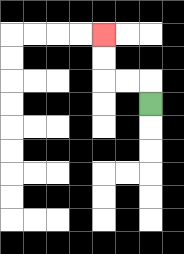{'start': '[6, 4]', 'end': '[4, 1]', 'path_directions': 'U,L,L,U,U', 'path_coordinates': '[[6, 4], [6, 3], [5, 3], [4, 3], [4, 2], [4, 1]]'}